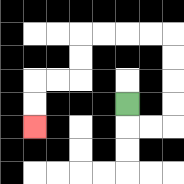{'start': '[5, 4]', 'end': '[1, 5]', 'path_directions': 'D,R,R,U,U,U,U,L,L,L,L,D,D,L,L,D,D', 'path_coordinates': '[[5, 4], [5, 5], [6, 5], [7, 5], [7, 4], [7, 3], [7, 2], [7, 1], [6, 1], [5, 1], [4, 1], [3, 1], [3, 2], [3, 3], [2, 3], [1, 3], [1, 4], [1, 5]]'}